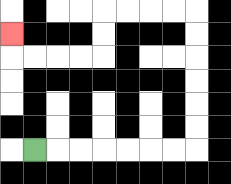{'start': '[1, 6]', 'end': '[0, 1]', 'path_directions': 'R,R,R,R,R,R,R,U,U,U,U,U,U,L,L,L,L,D,D,L,L,L,L,U', 'path_coordinates': '[[1, 6], [2, 6], [3, 6], [4, 6], [5, 6], [6, 6], [7, 6], [8, 6], [8, 5], [8, 4], [8, 3], [8, 2], [8, 1], [8, 0], [7, 0], [6, 0], [5, 0], [4, 0], [4, 1], [4, 2], [3, 2], [2, 2], [1, 2], [0, 2], [0, 1]]'}